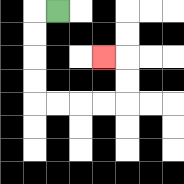{'start': '[2, 0]', 'end': '[4, 2]', 'path_directions': 'L,D,D,D,D,R,R,R,R,U,U,L', 'path_coordinates': '[[2, 0], [1, 0], [1, 1], [1, 2], [1, 3], [1, 4], [2, 4], [3, 4], [4, 4], [5, 4], [5, 3], [5, 2], [4, 2]]'}